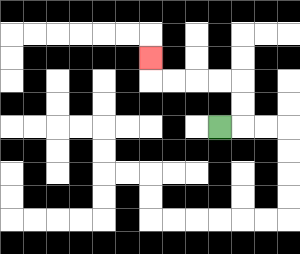{'start': '[9, 5]', 'end': '[6, 2]', 'path_directions': 'R,U,U,L,L,L,L,U', 'path_coordinates': '[[9, 5], [10, 5], [10, 4], [10, 3], [9, 3], [8, 3], [7, 3], [6, 3], [6, 2]]'}